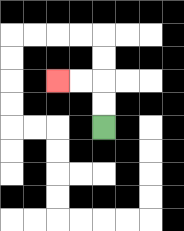{'start': '[4, 5]', 'end': '[2, 3]', 'path_directions': 'U,U,L,L', 'path_coordinates': '[[4, 5], [4, 4], [4, 3], [3, 3], [2, 3]]'}